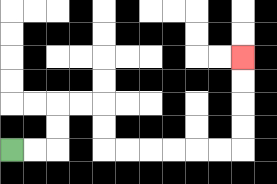{'start': '[0, 6]', 'end': '[10, 2]', 'path_directions': 'R,R,U,U,R,R,D,D,R,R,R,R,R,R,U,U,U,U', 'path_coordinates': '[[0, 6], [1, 6], [2, 6], [2, 5], [2, 4], [3, 4], [4, 4], [4, 5], [4, 6], [5, 6], [6, 6], [7, 6], [8, 6], [9, 6], [10, 6], [10, 5], [10, 4], [10, 3], [10, 2]]'}